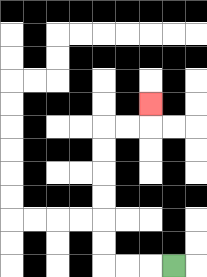{'start': '[7, 11]', 'end': '[6, 4]', 'path_directions': 'L,L,L,U,U,U,U,U,U,R,R,U', 'path_coordinates': '[[7, 11], [6, 11], [5, 11], [4, 11], [4, 10], [4, 9], [4, 8], [4, 7], [4, 6], [4, 5], [5, 5], [6, 5], [6, 4]]'}